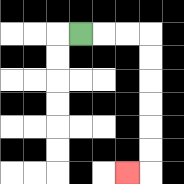{'start': '[3, 1]', 'end': '[5, 7]', 'path_directions': 'R,R,R,D,D,D,D,D,D,L', 'path_coordinates': '[[3, 1], [4, 1], [5, 1], [6, 1], [6, 2], [6, 3], [6, 4], [6, 5], [6, 6], [6, 7], [5, 7]]'}